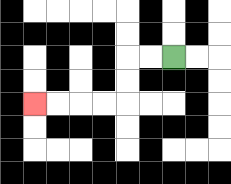{'start': '[7, 2]', 'end': '[1, 4]', 'path_directions': 'L,L,D,D,L,L,L,L', 'path_coordinates': '[[7, 2], [6, 2], [5, 2], [5, 3], [5, 4], [4, 4], [3, 4], [2, 4], [1, 4]]'}